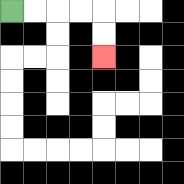{'start': '[0, 0]', 'end': '[4, 2]', 'path_directions': 'R,R,R,R,D,D', 'path_coordinates': '[[0, 0], [1, 0], [2, 0], [3, 0], [4, 0], [4, 1], [4, 2]]'}